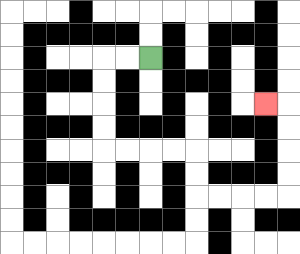{'start': '[6, 2]', 'end': '[11, 4]', 'path_directions': 'L,L,D,D,D,D,R,R,R,R,D,D,R,R,R,R,U,U,U,U,L', 'path_coordinates': '[[6, 2], [5, 2], [4, 2], [4, 3], [4, 4], [4, 5], [4, 6], [5, 6], [6, 6], [7, 6], [8, 6], [8, 7], [8, 8], [9, 8], [10, 8], [11, 8], [12, 8], [12, 7], [12, 6], [12, 5], [12, 4], [11, 4]]'}